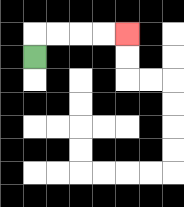{'start': '[1, 2]', 'end': '[5, 1]', 'path_directions': 'U,R,R,R,R', 'path_coordinates': '[[1, 2], [1, 1], [2, 1], [3, 1], [4, 1], [5, 1]]'}